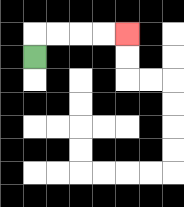{'start': '[1, 2]', 'end': '[5, 1]', 'path_directions': 'U,R,R,R,R', 'path_coordinates': '[[1, 2], [1, 1], [2, 1], [3, 1], [4, 1], [5, 1]]'}